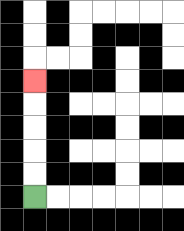{'start': '[1, 8]', 'end': '[1, 3]', 'path_directions': 'U,U,U,U,U', 'path_coordinates': '[[1, 8], [1, 7], [1, 6], [1, 5], [1, 4], [1, 3]]'}